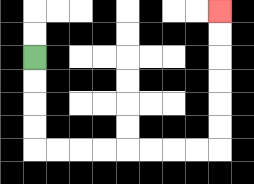{'start': '[1, 2]', 'end': '[9, 0]', 'path_directions': 'D,D,D,D,R,R,R,R,R,R,R,R,U,U,U,U,U,U', 'path_coordinates': '[[1, 2], [1, 3], [1, 4], [1, 5], [1, 6], [2, 6], [3, 6], [4, 6], [5, 6], [6, 6], [7, 6], [8, 6], [9, 6], [9, 5], [9, 4], [9, 3], [9, 2], [9, 1], [9, 0]]'}